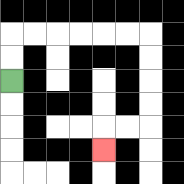{'start': '[0, 3]', 'end': '[4, 6]', 'path_directions': 'U,U,R,R,R,R,R,R,D,D,D,D,L,L,D', 'path_coordinates': '[[0, 3], [0, 2], [0, 1], [1, 1], [2, 1], [3, 1], [4, 1], [5, 1], [6, 1], [6, 2], [6, 3], [6, 4], [6, 5], [5, 5], [4, 5], [4, 6]]'}